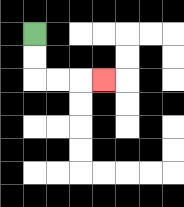{'start': '[1, 1]', 'end': '[4, 3]', 'path_directions': 'D,D,R,R,R', 'path_coordinates': '[[1, 1], [1, 2], [1, 3], [2, 3], [3, 3], [4, 3]]'}